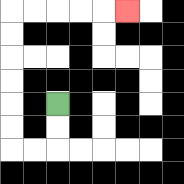{'start': '[2, 4]', 'end': '[5, 0]', 'path_directions': 'D,D,L,L,U,U,U,U,U,U,R,R,R,R,R', 'path_coordinates': '[[2, 4], [2, 5], [2, 6], [1, 6], [0, 6], [0, 5], [0, 4], [0, 3], [0, 2], [0, 1], [0, 0], [1, 0], [2, 0], [3, 0], [4, 0], [5, 0]]'}